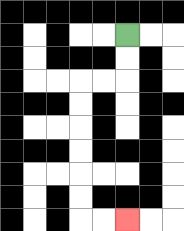{'start': '[5, 1]', 'end': '[5, 9]', 'path_directions': 'D,D,L,L,D,D,D,D,D,D,R,R', 'path_coordinates': '[[5, 1], [5, 2], [5, 3], [4, 3], [3, 3], [3, 4], [3, 5], [3, 6], [3, 7], [3, 8], [3, 9], [4, 9], [5, 9]]'}